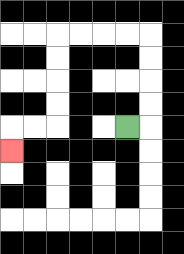{'start': '[5, 5]', 'end': '[0, 6]', 'path_directions': 'R,U,U,U,U,L,L,L,L,D,D,D,D,L,L,D', 'path_coordinates': '[[5, 5], [6, 5], [6, 4], [6, 3], [6, 2], [6, 1], [5, 1], [4, 1], [3, 1], [2, 1], [2, 2], [2, 3], [2, 4], [2, 5], [1, 5], [0, 5], [0, 6]]'}